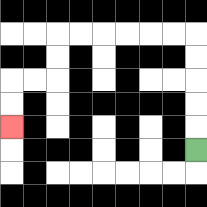{'start': '[8, 6]', 'end': '[0, 5]', 'path_directions': 'U,U,U,U,U,L,L,L,L,L,L,D,D,L,L,D,D', 'path_coordinates': '[[8, 6], [8, 5], [8, 4], [8, 3], [8, 2], [8, 1], [7, 1], [6, 1], [5, 1], [4, 1], [3, 1], [2, 1], [2, 2], [2, 3], [1, 3], [0, 3], [0, 4], [0, 5]]'}